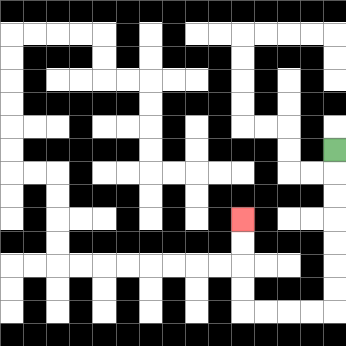{'start': '[14, 6]', 'end': '[10, 9]', 'path_directions': 'D,D,D,D,D,D,D,L,L,L,L,U,U,U,U', 'path_coordinates': '[[14, 6], [14, 7], [14, 8], [14, 9], [14, 10], [14, 11], [14, 12], [14, 13], [13, 13], [12, 13], [11, 13], [10, 13], [10, 12], [10, 11], [10, 10], [10, 9]]'}